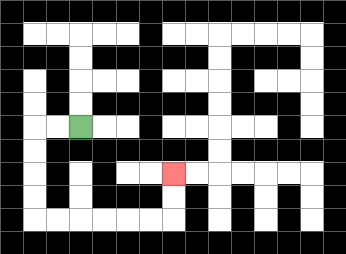{'start': '[3, 5]', 'end': '[7, 7]', 'path_directions': 'L,L,D,D,D,D,R,R,R,R,R,R,U,U', 'path_coordinates': '[[3, 5], [2, 5], [1, 5], [1, 6], [1, 7], [1, 8], [1, 9], [2, 9], [3, 9], [4, 9], [5, 9], [6, 9], [7, 9], [7, 8], [7, 7]]'}